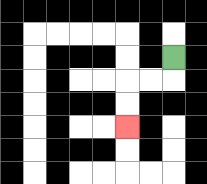{'start': '[7, 2]', 'end': '[5, 5]', 'path_directions': 'D,L,L,D,D', 'path_coordinates': '[[7, 2], [7, 3], [6, 3], [5, 3], [5, 4], [5, 5]]'}